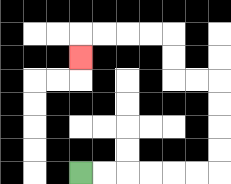{'start': '[3, 7]', 'end': '[3, 2]', 'path_directions': 'R,R,R,R,R,R,U,U,U,U,L,L,U,U,L,L,L,L,D', 'path_coordinates': '[[3, 7], [4, 7], [5, 7], [6, 7], [7, 7], [8, 7], [9, 7], [9, 6], [9, 5], [9, 4], [9, 3], [8, 3], [7, 3], [7, 2], [7, 1], [6, 1], [5, 1], [4, 1], [3, 1], [3, 2]]'}